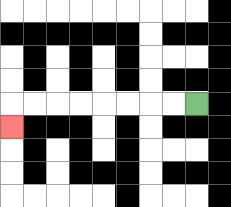{'start': '[8, 4]', 'end': '[0, 5]', 'path_directions': 'L,L,L,L,L,L,L,L,D', 'path_coordinates': '[[8, 4], [7, 4], [6, 4], [5, 4], [4, 4], [3, 4], [2, 4], [1, 4], [0, 4], [0, 5]]'}